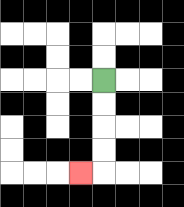{'start': '[4, 3]', 'end': '[3, 7]', 'path_directions': 'D,D,D,D,L', 'path_coordinates': '[[4, 3], [4, 4], [4, 5], [4, 6], [4, 7], [3, 7]]'}